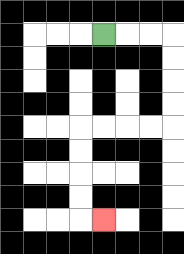{'start': '[4, 1]', 'end': '[4, 9]', 'path_directions': 'R,R,R,D,D,D,D,L,L,L,L,D,D,D,D,R', 'path_coordinates': '[[4, 1], [5, 1], [6, 1], [7, 1], [7, 2], [7, 3], [7, 4], [7, 5], [6, 5], [5, 5], [4, 5], [3, 5], [3, 6], [3, 7], [3, 8], [3, 9], [4, 9]]'}